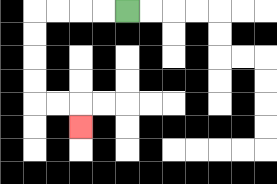{'start': '[5, 0]', 'end': '[3, 5]', 'path_directions': 'L,L,L,L,D,D,D,D,R,R,D', 'path_coordinates': '[[5, 0], [4, 0], [3, 0], [2, 0], [1, 0], [1, 1], [1, 2], [1, 3], [1, 4], [2, 4], [3, 4], [3, 5]]'}